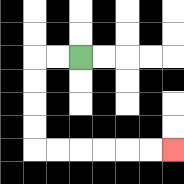{'start': '[3, 2]', 'end': '[7, 6]', 'path_directions': 'L,L,D,D,D,D,R,R,R,R,R,R', 'path_coordinates': '[[3, 2], [2, 2], [1, 2], [1, 3], [1, 4], [1, 5], [1, 6], [2, 6], [3, 6], [4, 6], [5, 6], [6, 6], [7, 6]]'}